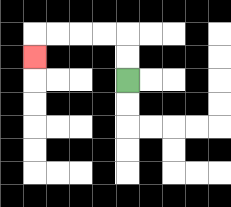{'start': '[5, 3]', 'end': '[1, 2]', 'path_directions': 'U,U,L,L,L,L,D', 'path_coordinates': '[[5, 3], [5, 2], [5, 1], [4, 1], [3, 1], [2, 1], [1, 1], [1, 2]]'}